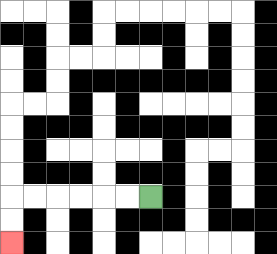{'start': '[6, 8]', 'end': '[0, 10]', 'path_directions': 'L,L,L,L,L,L,D,D', 'path_coordinates': '[[6, 8], [5, 8], [4, 8], [3, 8], [2, 8], [1, 8], [0, 8], [0, 9], [0, 10]]'}